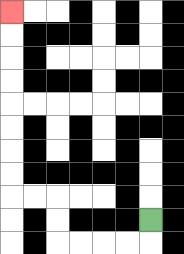{'start': '[6, 9]', 'end': '[0, 0]', 'path_directions': 'D,L,L,L,L,U,U,L,L,U,U,U,U,U,U,U,U', 'path_coordinates': '[[6, 9], [6, 10], [5, 10], [4, 10], [3, 10], [2, 10], [2, 9], [2, 8], [1, 8], [0, 8], [0, 7], [0, 6], [0, 5], [0, 4], [0, 3], [0, 2], [0, 1], [0, 0]]'}